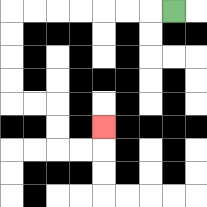{'start': '[7, 0]', 'end': '[4, 5]', 'path_directions': 'L,L,L,L,L,L,L,D,D,D,D,R,R,D,D,R,R,U', 'path_coordinates': '[[7, 0], [6, 0], [5, 0], [4, 0], [3, 0], [2, 0], [1, 0], [0, 0], [0, 1], [0, 2], [0, 3], [0, 4], [1, 4], [2, 4], [2, 5], [2, 6], [3, 6], [4, 6], [4, 5]]'}